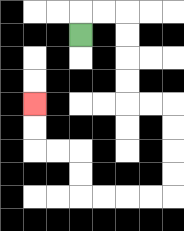{'start': '[3, 1]', 'end': '[1, 4]', 'path_directions': 'U,R,R,D,D,D,D,R,R,D,D,D,D,L,L,L,L,U,U,L,L,U,U', 'path_coordinates': '[[3, 1], [3, 0], [4, 0], [5, 0], [5, 1], [5, 2], [5, 3], [5, 4], [6, 4], [7, 4], [7, 5], [7, 6], [7, 7], [7, 8], [6, 8], [5, 8], [4, 8], [3, 8], [3, 7], [3, 6], [2, 6], [1, 6], [1, 5], [1, 4]]'}